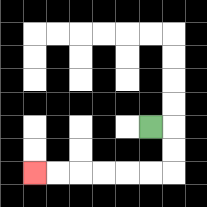{'start': '[6, 5]', 'end': '[1, 7]', 'path_directions': 'R,D,D,L,L,L,L,L,L', 'path_coordinates': '[[6, 5], [7, 5], [7, 6], [7, 7], [6, 7], [5, 7], [4, 7], [3, 7], [2, 7], [1, 7]]'}